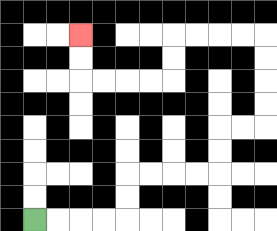{'start': '[1, 9]', 'end': '[3, 1]', 'path_directions': 'R,R,R,R,U,U,R,R,R,R,U,U,R,R,U,U,U,U,L,L,L,L,D,D,L,L,L,L,U,U', 'path_coordinates': '[[1, 9], [2, 9], [3, 9], [4, 9], [5, 9], [5, 8], [5, 7], [6, 7], [7, 7], [8, 7], [9, 7], [9, 6], [9, 5], [10, 5], [11, 5], [11, 4], [11, 3], [11, 2], [11, 1], [10, 1], [9, 1], [8, 1], [7, 1], [7, 2], [7, 3], [6, 3], [5, 3], [4, 3], [3, 3], [3, 2], [3, 1]]'}